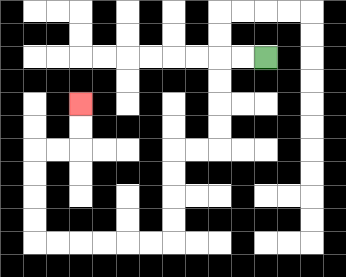{'start': '[11, 2]', 'end': '[3, 4]', 'path_directions': 'L,L,D,D,D,D,L,L,D,D,D,D,L,L,L,L,L,L,U,U,U,U,R,R,U,U', 'path_coordinates': '[[11, 2], [10, 2], [9, 2], [9, 3], [9, 4], [9, 5], [9, 6], [8, 6], [7, 6], [7, 7], [7, 8], [7, 9], [7, 10], [6, 10], [5, 10], [4, 10], [3, 10], [2, 10], [1, 10], [1, 9], [1, 8], [1, 7], [1, 6], [2, 6], [3, 6], [3, 5], [3, 4]]'}